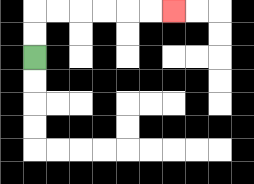{'start': '[1, 2]', 'end': '[7, 0]', 'path_directions': 'U,U,R,R,R,R,R,R', 'path_coordinates': '[[1, 2], [1, 1], [1, 0], [2, 0], [3, 0], [4, 0], [5, 0], [6, 0], [7, 0]]'}